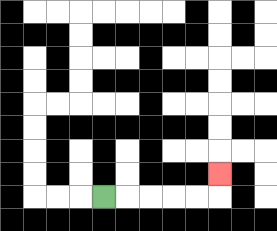{'start': '[4, 8]', 'end': '[9, 7]', 'path_directions': 'R,R,R,R,R,U', 'path_coordinates': '[[4, 8], [5, 8], [6, 8], [7, 8], [8, 8], [9, 8], [9, 7]]'}